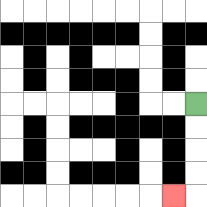{'start': '[8, 4]', 'end': '[7, 8]', 'path_directions': 'D,D,D,D,L', 'path_coordinates': '[[8, 4], [8, 5], [8, 6], [8, 7], [8, 8], [7, 8]]'}